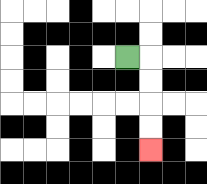{'start': '[5, 2]', 'end': '[6, 6]', 'path_directions': 'R,D,D,D,D', 'path_coordinates': '[[5, 2], [6, 2], [6, 3], [6, 4], [6, 5], [6, 6]]'}